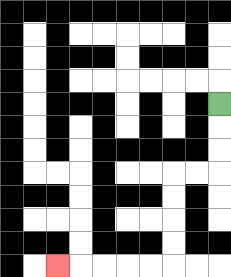{'start': '[9, 4]', 'end': '[2, 11]', 'path_directions': 'D,D,D,L,L,D,D,D,D,L,L,L,L,L', 'path_coordinates': '[[9, 4], [9, 5], [9, 6], [9, 7], [8, 7], [7, 7], [7, 8], [7, 9], [7, 10], [7, 11], [6, 11], [5, 11], [4, 11], [3, 11], [2, 11]]'}